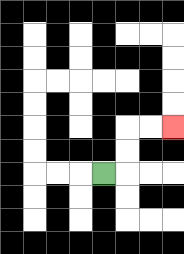{'start': '[4, 7]', 'end': '[7, 5]', 'path_directions': 'R,U,U,R,R', 'path_coordinates': '[[4, 7], [5, 7], [5, 6], [5, 5], [6, 5], [7, 5]]'}